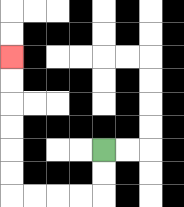{'start': '[4, 6]', 'end': '[0, 2]', 'path_directions': 'D,D,L,L,L,L,U,U,U,U,U,U', 'path_coordinates': '[[4, 6], [4, 7], [4, 8], [3, 8], [2, 8], [1, 8], [0, 8], [0, 7], [0, 6], [0, 5], [0, 4], [0, 3], [0, 2]]'}